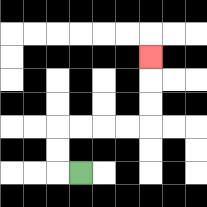{'start': '[3, 7]', 'end': '[6, 2]', 'path_directions': 'L,U,U,R,R,R,R,U,U,U', 'path_coordinates': '[[3, 7], [2, 7], [2, 6], [2, 5], [3, 5], [4, 5], [5, 5], [6, 5], [6, 4], [6, 3], [6, 2]]'}